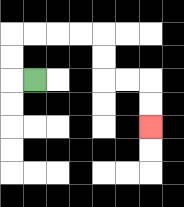{'start': '[1, 3]', 'end': '[6, 5]', 'path_directions': 'L,U,U,R,R,R,R,D,D,R,R,D,D', 'path_coordinates': '[[1, 3], [0, 3], [0, 2], [0, 1], [1, 1], [2, 1], [3, 1], [4, 1], [4, 2], [4, 3], [5, 3], [6, 3], [6, 4], [6, 5]]'}